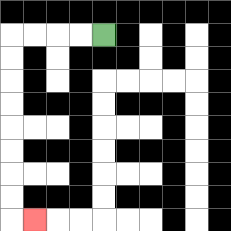{'start': '[4, 1]', 'end': '[1, 9]', 'path_directions': 'L,L,L,L,D,D,D,D,D,D,D,D,R', 'path_coordinates': '[[4, 1], [3, 1], [2, 1], [1, 1], [0, 1], [0, 2], [0, 3], [0, 4], [0, 5], [0, 6], [0, 7], [0, 8], [0, 9], [1, 9]]'}